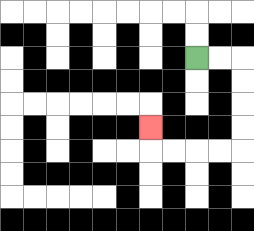{'start': '[8, 2]', 'end': '[6, 5]', 'path_directions': 'R,R,D,D,D,D,L,L,L,L,U', 'path_coordinates': '[[8, 2], [9, 2], [10, 2], [10, 3], [10, 4], [10, 5], [10, 6], [9, 6], [8, 6], [7, 6], [6, 6], [6, 5]]'}